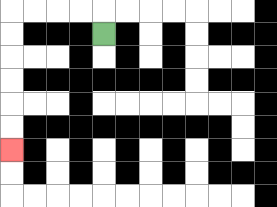{'start': '[4, 1]', 'end': '[0, 6]', 'path_directions': 'U,L,L,L,L,D,D,D,D,D,D', 'path_coordinates': '[[4, 1], [4, 0], [3, 0], [2, 0], [1, 0], [0, 0], [0, 1], [0, 2], [0, 3], [0, 4], [0, 5], [0, 6]]'}